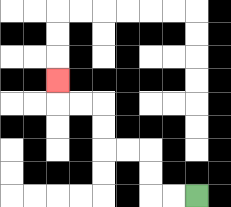{'start': '[8, 8]', 'end': '[2, 3]', 'path_directions': 'L,L,U,U,L,L,U,U,L,L,U', 'path_coordinates': '[[8, 8], [7, 8], [6, 8], [6, 7], [6, 6], [5, 6], [4, 6], [4, 5], [4, 4], [3, 4], [2, 4], [2, 3]]'}